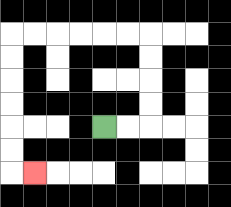{'start': '[4, 5]', 'end': '[1, 7]', 'path_directions': 'R,R,U,U,U,U,L,L,L,L,L,L,D,D,D,D,D,D,R', 'path_coordinates': '[[4, 5], [5, 5], [6, 5], [6, 4], [6, 3], [6, 2], [6, 1], [5, 1], [4, 1], [3, 1], [2, 1], [1, 1], [0, 1], [0, 2], [0, 3], [0, 4], [0, 5], [0, 6], [0, 7], [1, 7]]'}